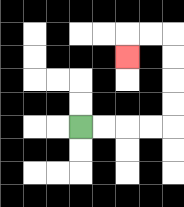{'start': '[3, 5]', 'end': '[5, 2]', 'path_directions': 'R,R,R,R,U,U,U,U,L,L,D', 'path_coordinates': '[[3, 5], [4, 5], [5, 5], [6, 5], [7, 5], [7, 4], [7, 3], [7, 2], [7, 1], [6, 1], [5, 1], [5, 2]]'}